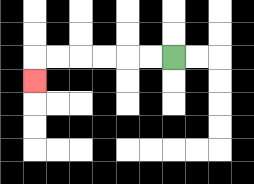{'start': '[7, 2]', 'end': '[1, 3]', 'path_directions': 'L,L,L,L,L,L,D', 'path_coordinates': '[[7, 2], [6, 2], [5, 2], [4, 2], [3, 2], [2, 2], [1, 2], [1, 3]]'}